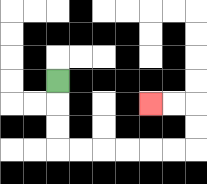{'start': '[2, 3]', 'end': '[6, 4]', 'path_directions': 'D,D,D,R,R,R,R,R,R,U,U,L,L', 'path_coordinates': '[[2, 3], [2, 4], [2, 5], [2, 6], [3, 6], [4, 6], [5, 6], [6, 6], [7, 6], [8, 6], [8, 5], [8, 4], [7, 4], [6, 4]]'}